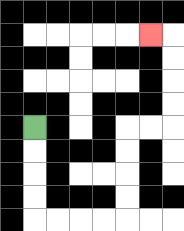{'start': '[1, 5]', 'end': '[6, 1]', 'path_directions': 'D,D,D,D,R,R,R,R,U,U,U,U,R,R,U,U,U,U,L', 'path_coordinates': '[[1, 5], [1, 6], [1, 7], [1, 8], [1, 9], [2, 9], [3, 9], [4, 9], [5, 9], [5, 8], [5, 7], [5, 6], [5, 5], [6, 5], [7, 5], [7, 4], [7, 3], [7, 2], [7, 1], [6, 1]]'}